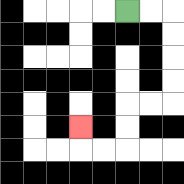{'start': '[5, 0]', 'end': '[3, 5]', 'path_directions': 'R,R,D,D,D,D,L,L,D,D,L,L,U', 'path_coordinates': '[[5, 0], [6, 0], [7, 0], [7, 1], [7, 2], [7, 3], [7, 4], [6, 4], [5, 4], [5, 5], [5, 6], [4, 6], [3, 6], [3, 5]]'}